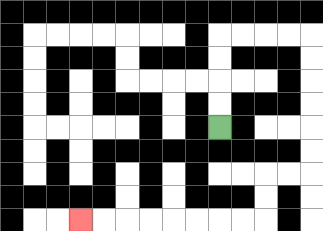{'start': '[9, 5]', 'end': '[3, 9]', 'path_directions': 'U,U,U,U,R,R,R,R,D,D,D,D,D,D,L,L,D,D,L,L,L,L,L,L,L,L', 'path_coordinates': '[[9, 5], [9, 4], [9, 3], [9, 2], [9, 1], [10, 1], [11, 1], [12, 1], [13, 1], [13, 2], [13, 3], [13, 4], [13, 5], [13, 6], [13, 7], [12, 7], [11, 7], [11, 8], [11, 9], [10, 9], [9, 9], [8, 9], [7, 9], [6, 9], [5, 9], [4, 9], [3, 9]]'}